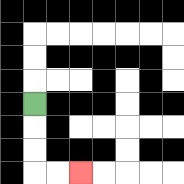{'start': '[1, 4]', 'end': '[3, 7]', 'path_directions': 'D,D,D,R,R', 'path_coordinates': '[[1, 4], [1, 5], [1, 6], [1, 7], [2, 7], [3, 7]]'}